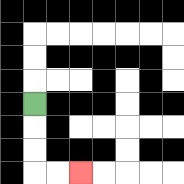{'start': '[1, 4]', 'end': '[3, 7]', 'path_directions': 'D,D,D,R,R', 'path_coordinates': '[[1, 4], [1, 5], [1, 6], [1, 7], [2, 7], [3, 7]]'}